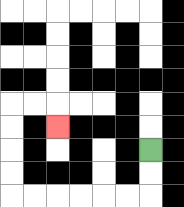{'start': '[6, 6]', 'end': '[2, 5]', 'path_directions': 'D,D,L,L,L,L,L,L,U,U,U,U,R,R,D', 'path_coordinates': '[[6, 6], [6, 7], [6, 8], [5, 8], [4, 8], [3, 8], [2, 8], [1, 8], [0, 8], [0, 7], [0, 6], [0, 5], [0, 4], [1, 4], [2, 4], [2, 5]]'}